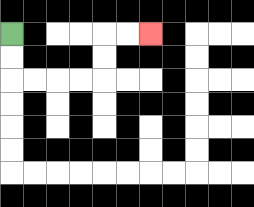{'start': '[0, 1]', 'end': '[6, 1]', 'path_directions': 'D,D,R,R,R,R,U,U,R,R', 'path_coordinates': '[[0, 1], [0, 2], [0, 3], [1, 3], [2, 3], [3, 3], [4, 3], [4, 2], [4, 1], [5, 1], [6, 1]]'}